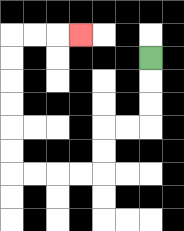{'start': '[6, 2]', 'end': '[3, 1]', 'path_directions': 'D,D,D,L,L,D,D,L,L,L,L,U,U,U,U,U,U,R,R,R', 'path_coordinates': '[[6, 2], [6, 3], [6, 4], [6, 5], [5, 5], [4, 5], [4, 6], [4, 7], [3, 7], [2, 7], [1, 7], [0, 7], [0, 6], [0, 5], [0, 4], [0, 3], [0, 2], [0, 1], [1, 1], [2, 1], [3, 1]]'}